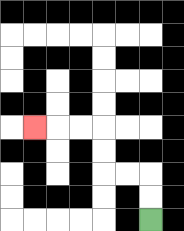{'start': '[6, 9]', 'end': '[1, 5]', 'path_directions': 'U,U,L,L,U,U,L,L,L', 'path_coordinates': '[[6, 9], [6, 8], [6, 7], [5, 7], [4, 7], [4, 6], [4, 5], [3, 5], [2, 5], [1, 5]]'}